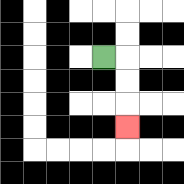{'start': '[4, 2]', 'end': '[5, 5]', 'path_directions': 'R,D,D,D', 'path_coordinates': '[[4, 2], [5, 2], [5, 3], [5, 4], [5, 5]]'}